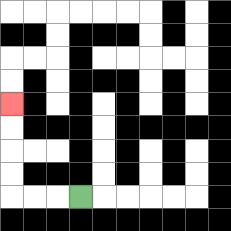{'start': '[3, 8]', 'end': '[0, 4]', 'path_directions': 'L,L,L,U,U,U,U', 'path_coordinates': '[[3, 8], [2, 8], [1, 8], [0, 8], [0, 7], [0, 6], [0, 5], [0, 4]]'}